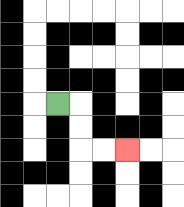{'start': '[2, 4]', 'end': '[5, 6]', 'path_directions': 'R,D,D,R,R', 'path_coordinates': '[[2, 4], [3, 4], [3, 5], [3, 6], [4, 6], [5, 6]]'}